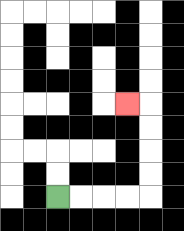{'start': '[2, 8]', 'end': '[5, 4]', 'path_directions': 'R,R,R,R,U,U,U,U,L', 'path_coordinates': '[[2, 8], [3, 8], [4, 8], [5, 8], [6, 8], [6, 7], [6, 6], [6, 5], [6, 4], [5, 4]]'}